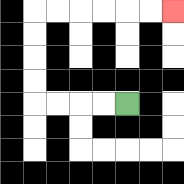{'start': '[5, 4]', 'end': '[7, 0]', 'path_directions': 'L,L,L,L,U,U,U,U,R,R,R,R,R,R', 'path_coordinates': '[[5, 4], [4, 4], [3, 4], [2, 4], [1, 4], [1, 3], [1, 2], [1, 1], [1, 0], [2, 0], [3, 0], [4, 0], [5, 0], [6, 0], [7, 0]]'}